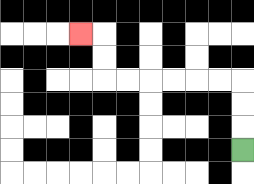{'start': '[10, 6]', 'end': '[3, 1]', 'path_directions': 'U,U,U,L,L,L,L,L,L,U,U,L', 'path_coordinates': '[[10, 6], [10, 5], [10, 4], [10, 3], [9, 3], [8, 3], [7, 3], [6, 3], [5, 3], [4, 3], [4, 2], [4, 1], [3, 1]]'}